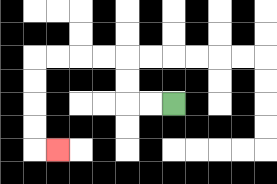{'start': '[7, 4]', 'end': '[2, 6]', 'path_directions': 'L,L,U,U,L,L,L,L,D,D,D,D,R', 'path_coordinates': '[[7, 4], [6, 4], [5, 4], [5, 3], [5, 2], [4, 2], [3, 2], [2, 2], [1, 2], [1, 3], [1, 4], [1, 5], [1, 6], [2, 6]]'}